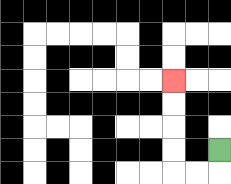{'start': '[9, 6]', 'end': '[7, 3]', 'path_directions': 'D,L,L,U,U,U,U', 'path_coordinates': '[[9, 6], [9, 7], [8, 7], [7, 7], [7, 6], [7, 5], [7, 4], [7, 3]]'}